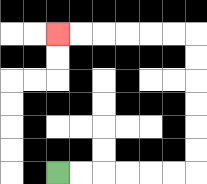{'start': '[2, 7]', 'end': '[2, 1]', 'path_directions': 'R,R,R,R,R,R,U,U,U,U,U,U,L,L,L,L,L,L', 'path_coordinates': '[[2, 7], [3, 7], [4, 7], [5, 7], [6, 7], [7, 7], [8, 7], [8, 6], [8, 5], [8, 4], [8, 3], [8, 2], [8, 1], [7, 1], [6, 1], [5, 1], [4, 1], [3, 1], [2, 1]]'}